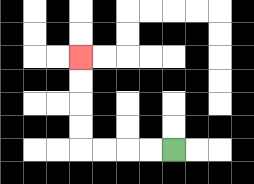{'start': '[7, 6]', 'end': '[3, 2]', 'path_directions': 'L,L,L,L,U,U,U,U', 'path_coordinates': '[[7, 6], [6, 6], [5, 6], [4, 6], [3, 6], [3, 5], [3, 4], [3, 3], [3, 2]]'}